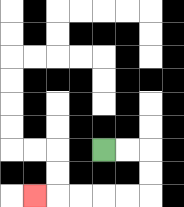{'start': '[4, 6]', 'end': '[1, 8]', 'path_directions': 'R,R,D,D,L,L,L,L,L', 'path_coordinates': '[[4, 6], [5, 6], [6, 6], [6, 7], [6, 8], [5, 8], [4, 8], [3, 8], [2, 8], [1, 8]]'}